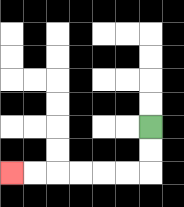{'start': '[6, 5]', 'end': '[0, 7]', 'path_directions': 'D,D,L,L,L,L,L,L', 'path_coordinates': '[[6, 5], [6, 6], [6, 7], [5, 7], [4, 7], [3, 7], [2, 7], [1, 7], [0, 7]]'}